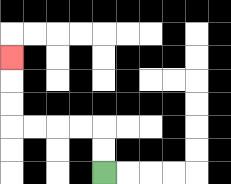{'start': '[4, 7]', 'end': '[0, 2]', 'path_directions': 'U,U,L,L,L,L,U,U,U', 'path_coordinates': '[[4, 7], [4, 6], [4, 5], [3, 5], [2, 5], [1, 5], [0, 5], [0, 4], [0, 3], [0, 2]]'}